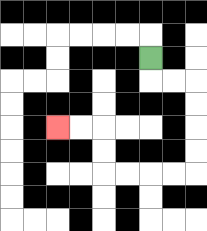{'start': '[6, 2]', 'end': '[2, 5]', 'path_directions': 'D,R,R,D,D,D,D,L,L,L,L,U,U,L,L', 'path_coordinates': '[[6, 2], [6, 3], [7, 3], [8, 3], [8, 4], [8, 5], [8, 6], [8, 7], [7, 7], [6, 7], [5, 7], [4, 7], [4, 6], [4, 5], [3, 5], [2, 5]]'}